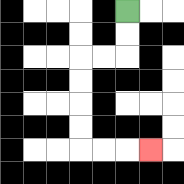{'start': '[5, 0]', 'end': '[6, 6]', 'path_directions': 'D,D,L,L,D,D,D,D,R,R,R', 'path_coordinates': '[[5, 0], [5, 1], [5, 2], [4, 2], [3, 2], [3, 3], [3, 4], [3, 5], [3, 6], [4, 6], [5, 6], [6, 6]]'}